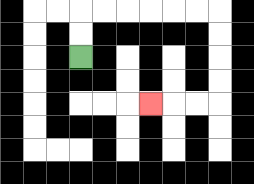{'start': '[3, 2]', 'end': '[6, 4]', 'path_directions': 'U,U,R,R,R,R,R,R,D,D,D,D,L,L,L', 'path_coordinates': '[[3, 2], [3, 1], [3, 0], [4, 0], [5, 0], [6, 0], [7, 0], [8, 0], [9, 0], [9, 1], [9, 2], [9, 3], [9, 4], [8, 4], [7, 4], [6, 4]]'}